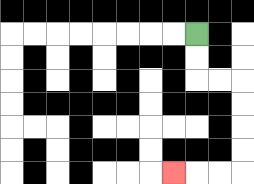{'start': '[8, 1]', 'end': '[7, 7]', 'path_directions': 'D,D,R,R,D,D,D,D,L,L,L', 'path_coordinates': '[[8, 1], [8, 2], [8, 3], [9, 3], [10, 3], [10, 4], [10, 5], [10, 6], [10, 7], [9, 7], [8, 7], [7, 7]]'}